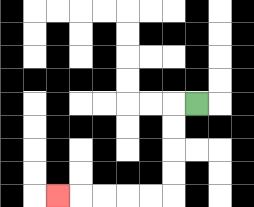{'start': '[8, 4]', 'end': '[2, 8]', 'path_directions': 'L,D,D,D,D,L,L,L,L,L', 'path_coordinates': '[[8, 4], [7, 4], [7, 5], [7, 6], [7, 7], [7, 8], [6, 8], [5, 8], [4, 8], [3, 8], [2, 8]]'}